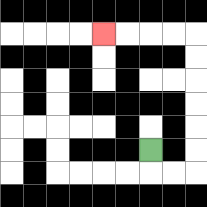{'start': '[6, 6]', 'end': '[4, 1]', 'path_directions': 'D,R,R,U,U,U,U,U,U,L,L,L,L', 'path_coordinates': '[[6, 6], [6, 7], [7, 7], [8, 7], [8, 6], [8, 5], [8, 4], [8, 3], [8, 2], [8, 1], [7, 1], [6, 1], [5, 1], [4, 1]]'}